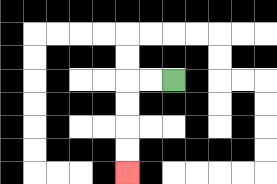{'start': '[7, 3]', 'end': '[5, 7]', 'path_directions': 'L,L,D,D,D,D', 'path_coordinates': '[[7, 3], [6, 3], [5, 3], [5, 4], [5, 5], [5, 6], [5, 7]]'}